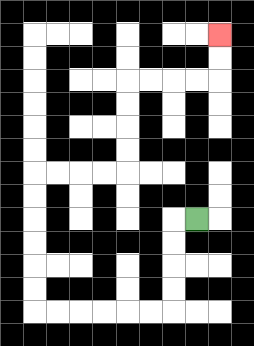{'start': '[8, 9]', 'end': '[9, 1]', 'path_directions': 'L,D,D,D,D,L,L,L,L,L,L,U,U,U,U,U,U,R,R,R,R,U,U,U,U,R,R,R,R,U,U', 'path_coordinates': '[[8, 9], [7, 9], [7, 10], [7, 11], [7, 12], [7, 13], [6, 13], [5, 13], [4, 13], [3, 13], [2, 13], [1, 13], [1, 12], [1, 11], [1, 10], [1, 9], [1, 8], [1, 7], [2, 7], [3, 7], [4, 7], [5, 7], [5, 6], [5, 5], [5, 4], [5, 3], [6, 3], [7, 3], [8, 3], [9, 3], [9, 2], [9, 1]]'}